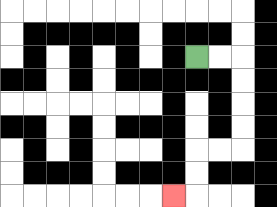{'start': '[8, 2]', 'end': '[7, 8]', 'path_directions': 'R,R,D,D,D,D,L,L,D,D,L', 'path_coordinates': '[[8, 2], [9, 2], [10, 2], [10, 3], [10, 4], [10, 5], [10, 6], [9, 6], [8, 6], [8, 7], [8, 8], [7, 8]]'}